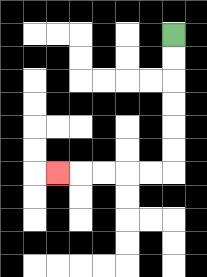{'start': '[7, 1]', 'end': '[2, 7]', 'path_directions': 'D,D,D,D,D,D,L,L,L,L,L', 'path_coordinates': '[[7, 1], [7, 2], [7, 3], [7, 4], [7, 5], [7, 6], [7, 7], [6, 7], [5, 7], [4, 7], [3, 7], [2, 7]]'}